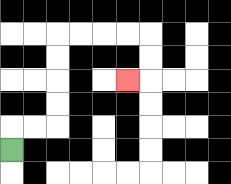{'start': '[0, 6]', 'end': '[5, 3]', 'path_directions': 'U,R,R,U,U,U,U,R,R,R,R,D,D,L', 'path_coordinates': '[[0, 6], [0, 5], [1, 5], [2, 5], [2, 4], [2, 3], [2, 2], [2, 1], [3, 1], [4, 1], [5, 1], [6, 1], [6, 2], [6, 3], [5, 3]]'}